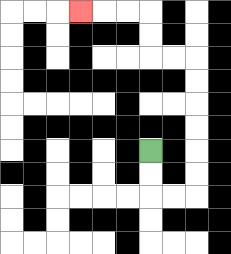{'start': '[6, 6]', 'end': '[3, 0]', 'path_directions': 'D,D,R,R,U,U,U,U,U,U,L,L,U,U,L,L,L', 'path_coordinates': '[[6, 6], [6, 7], [6, 8], [7, 8], [8, 8], [8, 7], [8, 6], [8, 5], [8, 4], [8, 3], [8, 2], [7, 2], [6, 2], [6, 1], [6, 0], [5, 0], [4, 0], [3, 0]]'}